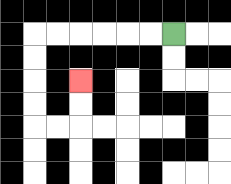{'start': '[7, 1]', 'end': '[3, 3]', 'path_directions': 'L,L,L,L,L,L,D,D,D,D,R,R,U,U', 'path_coordinates': '[[7, 1], [6, 1], [5, 1], [4, 1], [3, 1], [2, 1], [1, 1], [1, 2], [1, 3], [1, 4], [1, 5], [2, 5], [3, 5], [3, 4], [3, 3]]'}